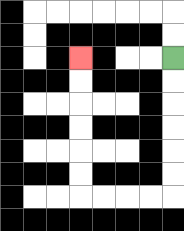{'start': '[7, 2]', 'end': '[3, 2]', 'path_directions': 'D,D,D,D,D,D,L,L,L,L,U,U,U,U,U,U', 'path_coordinates': '[[7, 2], [7, 3], [7, 4], [7, 5], [7, 6], [7, 7], [7, 8], [6, 8], [5, 8], [4, 8], [3, 8], [3, 7], [3, 6], [3, 5], [3, 4], [3, 3], [3, 2]]'}